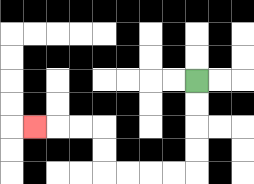{'start': '[8, 3]', 'end': '[1, 5]', 'path_directions': 'D,D,D,D,L,L,L,L,U,U,L,L,L', 'path_coordinates': '[[8, 3], [8, 4], [8, 5], [8, 6], [8, 7], [7, 7], [6, 7], [5, 7], [4, 7], [4, 6], [4, 5], [3, 5], [2, 5], [1, 5]]'}